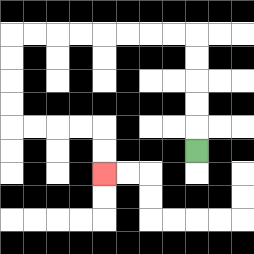{'start': '[8, 6]', 'end': '[4, 7]', 'path_directions': 'U,U,U,U,U,L,L,L,L,L,L,L,L,D,D,D,D,R,R,R,R,D,D', 'path_coordinates': '[[8, 6], [8, 5], [8, 4], [8, 3], [8, 2], [8, 1], [7, 1], [6, 1], [5, 1], [4, 1], [3, 1], [2, 1], [1, 1], [0, 1], [0, 2], [0, 3], [0, 4], [0, 5], [1, 5], [2, 5], [3, 5], [4, 5], [4, 6], [4, 7]]'}